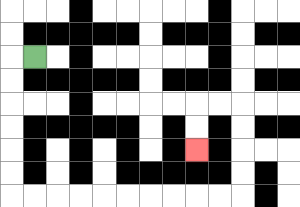{'start': '[1, 2]', 'end': '[8, 6]', 'path_directions': 'L,D,D,D,D,D,D,R,R,R,R,R,R,R,R,R,R,U,U,U,U,L,L,D,D', 'path_coordinates': '[[1, 2], [0, 2], [0, 3], [0, 4], [0, 5], [0, 6], [0, 7], [0, 8], [1, 8], [2, 8], [3, 8], [4, 8], [5, 8], [6, 8], [7, 8], [8, 8], [9, 8], [10, 8], [10, 7], [10, 6], [10, 5], [10, 4], [9, 4], [8, 4], [8, 5], [8, 6]]'}